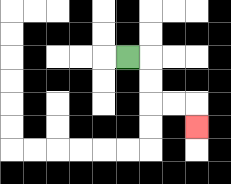{'start': '[5, 2]', 'end': '[8, 5]', 'path_directions': 'R,D,D,R,R,D', 'path_coordinates': '[[5, 2], [6, 2], [6, 3], [6, 4], [7, 4], [8, 4], [8, 5]]'}